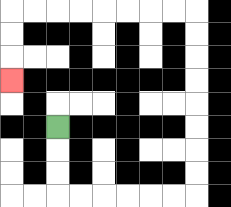{'start': '[2, 5]', 'end': '[0, 3]', 'path_directions': 'D,D,D,R,R,R,R,R,R,U,U,U,U,U,U,U,U,L,L,L,L,L,L,L,L,D,D,D', 'path_coordinates': '[[2, 5], [2, 6], [2, 7], [2, 8], [3, 8], [4, 8], [5, 8], [6, 8], [7, 8], [8, 8], [8, 7], [8, 6], [8, 5], [8, 4], [8, 3], [8, 2], [8, 1], [8, 0], [7, 0], [6, 0], [5, 0], [4, 0], [3, 0], [2, 0], [1, 0], [0, 0], [0, 1], [0, 2], [0, 3]]'}